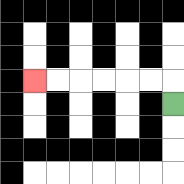{'start': '[7, 4]', 'end': '[1, 3]', 'path_directions': 'U,L,L,L,L,L,L', 'path_coordinates': '[[7, 4], [7, 3], [6, 3], [5, 3], [4, 3], [3, 3], [2, 3], [1, 3]]'}